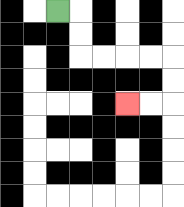{'start': '[2, 0]', 'end': '[5, 4]', 'path_directions': 'R,D,D,R,R,R,R,D,D,L,L', 'path_coordinates': '[[2, 0], [3, 0], [3, 1], [3, 2], [4, 2], [5, 2], [6, 2], [7, 2], [7, 3], [7, 4], [6, 4], [5, 4]]'}